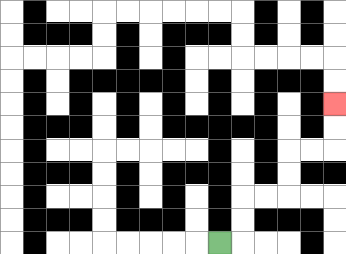{'start': '[9, 10]', 'end': '[14, 4]', 'path_directions': 'R,U,U,R,R,U,U,R,R,U,U', 'path_coordinates': '[[9, 10], [10, 10], [10, 9], [10, 8], [11, 8], [12, 8], [12, 7], [12, 6], [13, 6], [14, 6], [14, 5], [14, 4]]'}